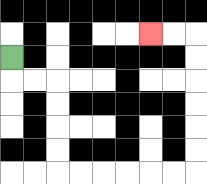{'start': '[0, 2]', 'end': '[6, 1]', 'path_directions': 'D,R,R,D,D,D,D,R,R,R,R,R,R,U,U,U,U,U,U,L,L', 'path_coordinates': '[[0, 2], [0, 3], [1, 3], [2, 3], [2, 4], [2, 5], [2, 6], [2, 7], [3, 7], [4, 7], [5, 7], [6, 7], [7, 7], [8, 7], [8, 6], [8, 5], [8, 4], [8, 3], [8, 2], [8, 1], [7, 1], [6, 1]]'}